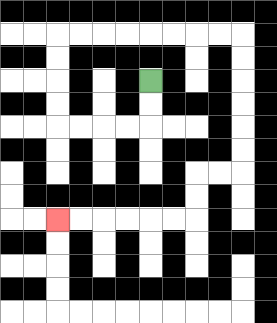{'start': '[6, 3]', 'end': '[2, 9]', 'path_directions': 'D,D,L,L,L,L,U,U,U,U,R,R,R,R,R,R,R,R,D,D,D,D,D,D,L,L,D,D,L,L,L,L,L,L', 'path_coordinates': '[[6, 3], [6, 4], [6, 5], [5, 5], [4, 5], [3, 5], [2, 5], [2, 4], [2, 3], [2, 2], [2, 1], [3, 1], [4, 1], [5, 1], [6, 1], [7, 1], [8, 1], [9, 1], [10, 1], [10, 2], [10, 3], [10, 4], [10, 5], [10, 6], [10, 7], [9, 7], [8, 7], [8, 8], [8, 9], [7, 9], [6, 9], [5, 9], [4, 9], [3, 9], [2, 9]]'}